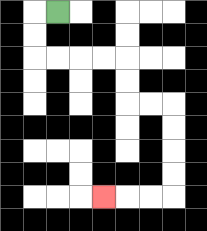{'start': '[2, 0]', 'end': '[4, 8]', 'path_directions': 'L,D,D,R,R,R,R,D,D,R,R,D,D,D,D,L,L,L', 'path_coordinates': '[[2, 0], [1, 0], [1, 1], [1, 2], [2, 2], [3, 2], [4, 2], [5, 2], [5, 3], [5, 4], [6, 4], [7, 4], [7, 5], [7, 6], [7, 7], [7, 8], [6, 8], [5, 8], [4, 8]]'}